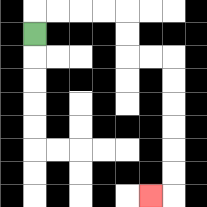{'start': '[1, 1]', 'end': '[6, 8]', 'path_directions': 'U,R,R,R,R,D,D,R,R,D,D,D,D,D,D,L', 'path_coordinates': '[[1, 1], [1, 0], [2, 0], [3, 0], [4, 0], [5, 0], [5, 1], [5, 2], [6, 2], [7, 2], [7, 3], [7, 4], [7, 5], [7, 6], [7, 7], [7, 8], [6, 8]]'}